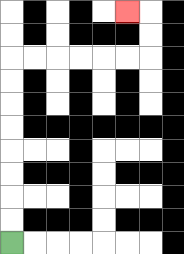{'start': '[0, 10]', 'end': '[5, 0]', 'path_directions': 'U,U,U,U,U,U,U,U,R,R,R,R,R,R,U,U,L', 'path_coordinates': '[[0, 10], [0, 9], [0, 8], [0, 7], [0, 6], [0, 5], [0, 4], [0, 3], [0, 2], [1, 2], [2, 2], [3, 2], [4, 2], [5, 2], [6, 2], [6, 1], [6, 0], [5, 0]]'}